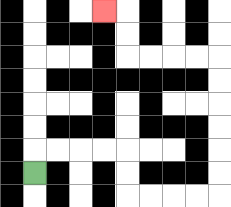{'start': '[1, 7]', 'end': '[4, 0]', 'path_directions': 'U,R,R,R,R,D,D,R,R,R,R,U,U,U,U,U,U,L,L,L,L,U,U,L', 'path_coordinates': '[[1, 7], [1, 6], [2, 6], [3, 6], [4, 6], [5, 6], [5, 7], [5, 8], [6, 8], [7, 8], [8, 8], [9, 8], [9, 7], [9, 6], [9, 5], [9, 4], [9, 3], [9, 2], [8, 2], [7, 2], [6, 2], [5, 2], [5, 1], [5, 0], [4, 0]]'}